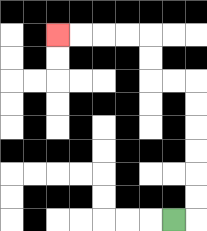{'start': '[7, 9]', 'end': '[2, 1]', 'path_directions': 'R,U,U,U,U,U,U,L,L,U,U,L,L,L,L', 'path_coordinates': '[[7, 9], [8, 9], [8, 8], [8, 7], [8, 6], [8, 5], [8, 4], [8, 3], [7, 3], [6, 3], [6, 2], [6, 1], [5, 1], [4, 1], [3, 1], [2, 1]]'}